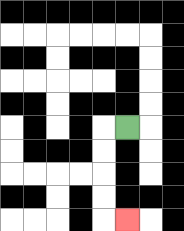{'start': '[5, 5]', 'end': '[5, 9]', 'path_directions': 'L,D,D,D,D,R', 'path_coordinates': '[[5, 5], [4, 5], [4, 6], [4, 7], [4, 8], [4, 9], [5, 9]]'}